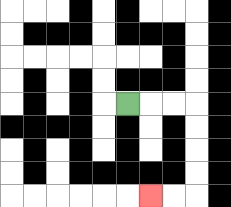{'start': '[5, 4]', 'end': '[6, 8]', 'path_directions': 'R,R,R,D,D,D,D,L,L', 'path_coordinates': '[[5, 4], [6, 4], [7, 4], [8, 4], [8, 5], [8, 6], [8, 7], [8, 8], [7, 8], [6, 8]]'}